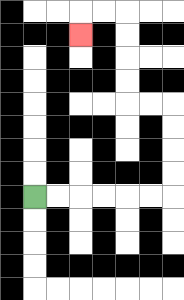{'start': '[1, 8]', 'end': '[3, 1]', 'path_directions': 'R,R,R,R,R,R,U,U,U,U,L,L,U,U,U,U,L,L,D', 'path_coordinates': '[[1, 8], [2, 8], [3, 8], [4, 8], [5, 8], [6, 8], [7, 8], [7, 7], [7, 6], [7, 5], [7, 4], [6, 4], [5, 4], [5, 3], [5, 2], [5, 1], [5, 0], [4, 0], [3, 0], [3, 1]]'}